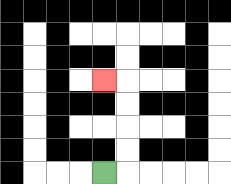{'start': '[4, 7]', 'end': '[4, 3]', 'path_directions': 'R,U,U,U,U,L', 'path_coordinates': '[[4, 7], [5, 7], [5, 6], [5, 5], [5, 4], [5, 3], [4, 3]]'}